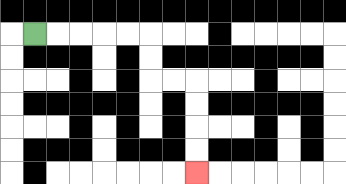{'start': '[1, 1]', 'end': '[8, 7]', 'path_directions': 'R,R,R,R,R,D,D,R,R,D,D,D,D', 'path_coordinates': '[[1, 1], [2, 1], [3, 1], [4, 1], [5, 1], [6, 1], [6, 2], [6, 3], [7, 3], [8, 3], [8, 4], [8, 5], [8, 6], [8, 7]]'}